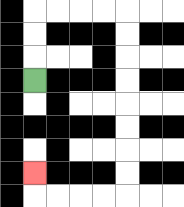{'start': '[1, 3]', 'end': '[1, 7]', 'path_directions': 'U,U,U,R,R,R,R,D,D,D,D,D,D,D,D,L,L,L,L,U', 'path_coordinates': '[[1, 3], [1, 2], [1, 1], [1, 0], [2, 0], [3, 0], [4, 0], [5, 0], [5, 1], [5, 2], [5, 3], [5, 4], [5, 5], [5, 6], [5, 7], [5, 8], [4, 8], [3, 8], [2, 8], [1, 8], [1, 7]]'}